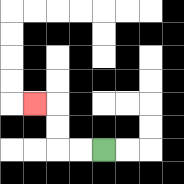{'start': '[4, 6]', 'end': '[1, 4]', 'path_directions': 'L,L,U,U,L', 'path_coordinates': '[[4, 6], [3, 6], [2, 6], [2, 5], [2, 4], [1, 4]]'}